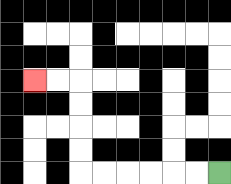{'start': '[9, 7]', 'end': '[1, 3]', 'path_directions': 'L,L,L,L,L,L,U,U,U,U,L,L', 'path_coordinates': '[[9, 7], [8, 7], [7, 7], [6, 7], [5, 7], [4, 7], [3, 7], [3, 6], [3, 5], [3, 4], [3, 3], [2, 3], [1, 3]]'}